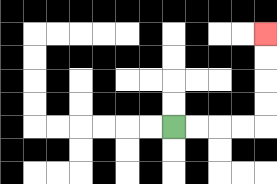{'start': '[7, 5]', 'end': '[11, 1]', 'path_directions': 'R,R,R,R,U,U,U,U', 'path_coordinates': '[[7, 5], [8, 5], [9, 5], [10, 5], [11, 5], [11, 4], [11, 3], [11, 2], [11, 1]]'}